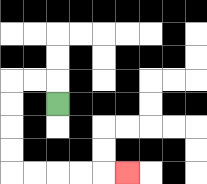{'start': '[2, 4]', 'end': '[5, 7]', 'path_directions': 'U,L,L,D,D,D,D,R,R,R,R,R', 'path_coordinates': '[[2, 4], [2, 3], [1, 3], [0, 3], [0, 4], [0, 5], [0, 6], [0, 7], [1, 7], [2, 7], [3, 7], [4, 7], [5, 7]]'}